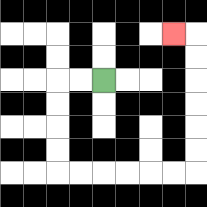{'start': '[4, 3]', 'end': '[7, 1]', 'path_directions': 'L,L,D,D,D,D,R,R,R,R,R,R,U,U,U,U,U,U,L', 'path_coordinates': '[[4, 3], [3, 3], [2, 3], [2, 4], [2, 5], [2, 6], [2, 7], [3, 7], [4, 7], [5, 7], [6, 7], [7, 7], [8, 7], [8, 6], [8, 5], [8, 4], [8, 3], [8, 2], [8, 1], [7, 1]]'}